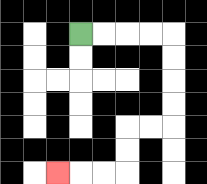{'start': '[3, 1]', 'end': '[2, 7]', 'path_directions': 'R,R,R,R,D,D,D,D,L,L,D,D,L,L,L', 'path_coordinates': '[[3, 1], [4, 1], [5, 1], [6, 1], [7, 1], [7, 2], [7, 3], [7, 4], [7, 5], [6, 5], [5, 5], [5, 6], [5, 7], [4, 7], [3, 7], [2, 7]]'}